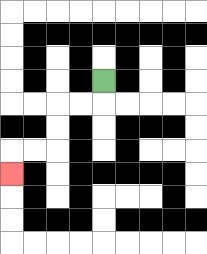{'start': '[4, 3]', 'end': '[0, 7]', 'path_directions': 'D,L,L,D,D,L,L,D', 'path_coordinates': '[[4, 3], [4, 4], [3, 4], [2, 4], [2, 5], [2, 6], [1, 6], [0, 6], [0, 7]]'}